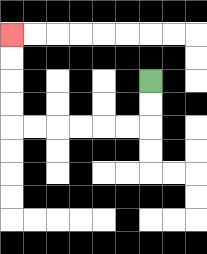{'start': '[6, 3]', 'end': '[0, 1]', 'path_directions': 'D,D,L,L,L,L,L,L,U,U,U,U', 'path_coordinates': '[[6, 3], [6, 4], [6, 5], [5, 5], [4, 5], [3, 5], [2, 5], [1, 5], [0, 5], [0, 4], [0, 3], [0, 2], [0, 1]]'}